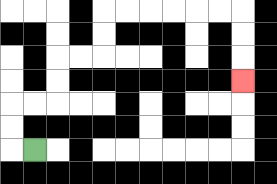{'start': '[1, 6]', 'end': '[10, 3]', 'path_directions': 'L,U,U,R,R,U,U,R,R,U,U,R,R,R,R,R,R,D,D,D', 'path_coordinates': '[[1, 6], [0, 6], [0, 5], [0, 4], [1, 4], [2, 4], [2, 3], [2, 2], [3, 2], [4, 2], [4, 1], [4, 0], [5, 0], [6, 0], [7, 0], [8, 0], [9, 0], [10, 0], [10, 1], [10, 2], [10, 3]]'}